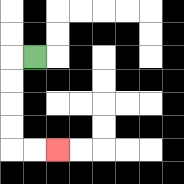{'start': '[1, 2]', 'end': '[2, 6]', 'path_directions': 'L,D,D,D,D,R,R', 'path_coordinates': '[[1, 2], [0, 2], [0, 3], [0, 4], [0, 5], [0, 6], [1, 6], [2, 6]]'}